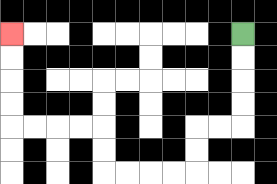{'start': '[10, 1]', 'end': '[0, 1]', 'path_directions': 'D,D,D,D,L,L,D,D,L,L,L,L,U,U,L,L,L,L,U,U,U,U', 'path_coordinates': '[[10, 1], [10, 2], [10, 3], [10, 4], [10, 5], [9, 5], [8, 5], [8, 6], [8, 7], [7, 7], [6, 7], [5, 7], [4, 7], [4, 6], [4, 5], [3, 5], [2, 5], [1, 5], [0, 5], [0, 4], [0, 3], [0, 2], [0, 1]]'}